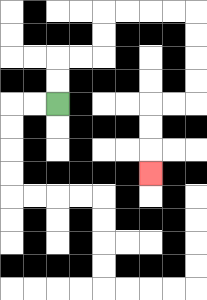{'start': '[2, 4]', 'end': '[6, 7]', 'path_directions': 'U,U,R,R,U,U,R,R,R,R,D,D,D,D,L,L,D,D,D', 'path_coordinates': '[[2, 4], [2, 3], [2, 2], [3, 2], [4, 2], [4, 1], [4, 0], [5, 0], [6, 0], [7, 0], [8, 0], [8, 1], [8, 2], [8, 3], [8, 4], [7, 4], [6, 4], [6, 5], [6, 6], [6, 7]]'}